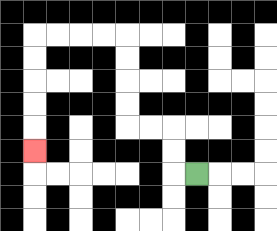{'start': '[8, 7]', 'end': '[1, 6]', 'path_directions': 'L,U,U,L,L,U,U,U,U,L,L,L,L,D,D,D,D,D', 'path_coordinates': '[[8, 7], [7, 7], [7, 6], [7, 5], [6, 5], [5, 5], [5, 4], [5, 3], [5, 2], [5, 1], [4, 1], [3, 1], [2, 1], [1, 1], [1, 2], [1, 3], [1, 4], [1, 5], [1, 6]]'}